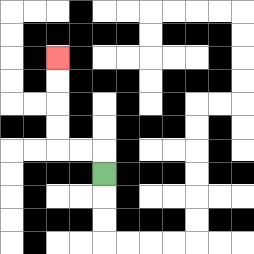{'start': '[4, 7]', 'end': '[2, 2]', 'path_directions': 'U,L,L,U,U,U,U', 'path_coordinates': '[[4, 7], [4, 6], [3, 6], [2, 6], [2, 5], [2, 4], [2, 3], [2, 2]]'}